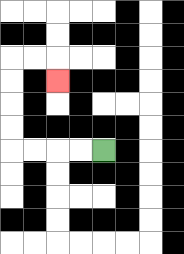{'start': '[4, 6]', 'end': '[2, 3]', 'path_directions': 'L,L,L,L,U,U,U,U,R,R,D', 'path_coordinates': '[[4, 6], [3, 6], [2, 6], [1, 6], [0, 6], [0, 5], [0, 4], [0, 3], [0, 2], [1, 2], [2, 2], [2, 3]]'}